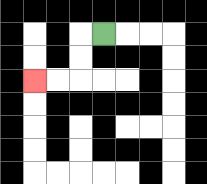{'start': '[4, 1]', 'end': '[1, 3]', 'path_directions': 'L,D,D,L,L', 'path_coordinates': '[[4, 1], [3, 1], [3, 2], [3, 3], [2, 3], [1, 3]]'}